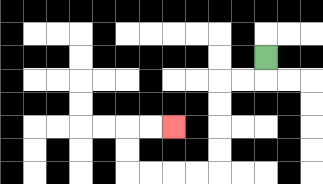{'start': '[11, 2]', 'end': '[7, 5]', 'path_directions': 'D,L,L,D,D,D,D,L,L,L,L,U,U,R,R', 'path_coordinates': '[[11, 2], [11, 3], [10, 3], [9, 3], [9, 4], [9, 5], [9, 6], [9, 7], [8, 7], [7, 7], [6, 7], [5, 7], [5, 6], [5, 5], [6, 5], [7, 5]]'}